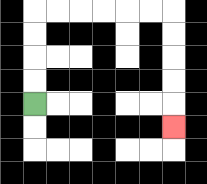{'start': '[1, 4]', 'end': '[7, 5]', 'path_directions': 'U,U,U,U,R,R,R,R,R,R,D,D,D,D,D', 'path_coordinates': '[[1, 4], [1, 3], [1, 2], [1, 1], [1, 0], [2, 0], [3, 0], [4, 0], [5, 0], [6, 0], [7, 0], [7, 1], [7, 2], [7, 3], [7, 4], [7, 5]]'}